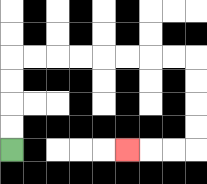{'start': '[0, 6]', 'end': '[5, 6]', 'path_directions': 'U,U,U,U,R,R,R,R,R,R,R,R,D,D,D,D,L,L,L', 'path_coordinates': '[[0, 6], [0, 5], [0, 4], [0, 3], [0, 2], [1, 2], [2, 2], [3, 2], [4, 2], [5, 2], [6, 2], [7, 2], [8, 2], [8, 3], [8, 4], [8, 5], [8, 6], [7, 6], [6, 6], [5, 6]]'}